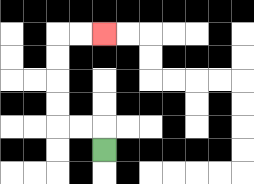{'start': '[4, 6]', 'end': '[4, 1]', 'path_directions': 'U,L,L,U,U,U,U,R,R', 'path_coordinates': '[[4, 6], [4, 5], [3, 5], [2, 5], [2, 4], [2, 3], [2, 2], [2, 1], [3, 1], [4, 1]]'}